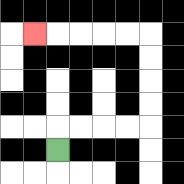{'start': '[2, 6]', 'end': '[1, 1]', 'path_directions': 'U,R,R,R,R,U,U,U,U,L,L,L,L,L', 'path_coordinates': '[[2, 6], [2, 5], [3, 5], [4, 5], [5, 5], [6, 5], [6, 4], [6, 3], [6, 2], [6, 1], [5, 1], [4, 1], [3, 1], [2, 1], [1, 1]]'}